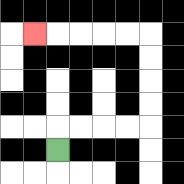{'start': '[2, 6]', 'end': '[1, 1]', 'path_directions': 'U,R,R,R,R,U,U,U,U,L,L,L,L,L', 'path_coordinates': '[[2, 6], [2, 5], [3, 5], [4, 5], [5, 5], [6, 5], [6, 4], [6, 3], [6, 2], [6, 1], [5, 1], [4, 1], [3, 1], [2, 1], [1, 1]]'}